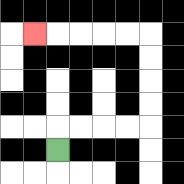{'start': '[2, 6]', 'end': '[1, 1]', 'path_directions': 'U,R,R,R,R,U,U,U,U,L,L,L,L,L', 'path_coordinates': '[[2, 6], [2, 5], [3, 5], [4, 5], [5, 5], [6, 5], [6, 4], [6, 3], [6, 2], [6, 1], [5, 1], [4, 1], [3, 1], [2, 1], [1, 1]]'}